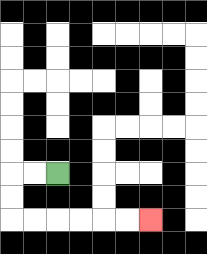{'start': '[2, 7]', 'end': '[6, 9]', 'path_directions': 'L,L,D,D,R,R,R,R,R,R', 'path_coordinates': '[[2, 7], [1, 7], [0, 7], [0, 8], [0, 9], [1, 9], [2, 9], [3, 9], [4, 9], [5, 9], [6, 9]]'}